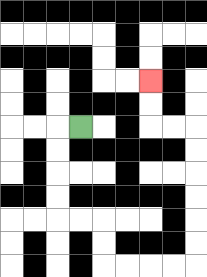{'start': '[3, 5]', 'end': '[6, 3]', 'path_directions': 'L,D,D,D,D,R,R,D,D,R,R,R,R,U,U,U,U,U,U,L,L,U,U', 'path_coordinates': '[[3, 5], [2, 5], [2, 6], [2, 7], [2, 8], [2, 9], [3, 9], [4, 9], [4, 10], [4, 11], [5, 11], [6, 11], [7, 11], [8, 11], [8, 10], [8, 9], [8, 8], [8, 7], [8, 6], [8, 5], [7, 5], [6, 5], [6, 4], [6, 3]]'}